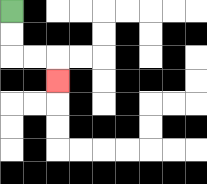{'start': '[0, 0]', 'end': '[2, 3]', 'path_directions': 'D,D,R,R,D', 'path_coordinates': '[[0, 0], [0, 1], [0, 2], [1, 2], [2, 2], [2, 3]]'}